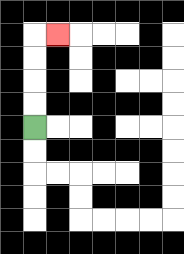{'start': '[1, 5]', 'end': '[2, 1]', 'path_directions': 'U,U,U,U,R', 'path_coordinates': '[[1, 5], [1, 4], [1, 3], [1, 2], [1, 1], [2, 1]]'}